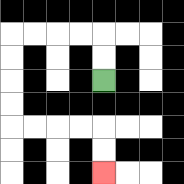{'start': '[4, 3]', 'end': '[4, 7]', 'path_directions': 'U,U,L,L,L,L,D,D,D,D,R,R,R,R,D,D', 'path_coordinates': '[[4, 3], [4, 2], [4, 1], [3, 1], [2, 1], [1, 1], [0, 1], [0, 2], [0, 3], [0, 4], [0, 5], [1, 5], [2, 5], [3, 5], [4, 5], [4, 6], [4, 7]]'}